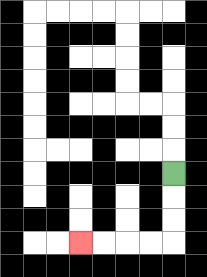{'start': '[7, 7]', 'end': '[3, 10]', 'path_directions': 'D,D,D,L,L,L,L', 'path_coordinates': '[[7, 7], [7, 8], [7, 9], [7, 10], [6, 10], [5, 10], [4, 10], [3, 10]]'}